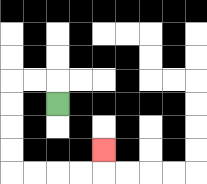{'start': '[2, 4]', 'end': '[4, 6]', 'path_directions': 'U,L,L,D,D,D,D,R,R,R,R,U', 'path_coordinates': '[[2, 4], [2, 3], [1, 3], [0, 3], [0, 4], [0, 5], [0, 6], [0, 7], [1, 7], [2, 7], [3, 7], [4, 7], [4, 6]]'}